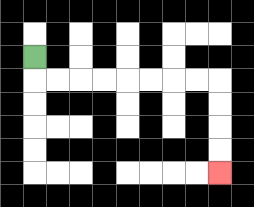{'start': '[1, 2]', 'end': '[9, 7]', 'path_directions': 'D,R,R,R,R,R,R,R,R,D,D,D,D', 'path_coordinates': '[[1, 2], [1, 3], [2, 3], [3, 3], [4, 3], [5, 3], [6, 3], [7, 3], [8, 3], [9, 3], [9, 4], [9, 5], [9, 6], [9, 7]]'}